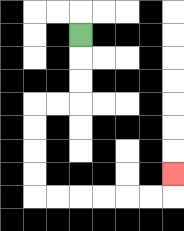{'start': '[3, 1]', 'end': '[7, 7]', 'path_directions': 'D,D,D,L,L,D,D,D,D,R,R,R,R,R,R,U', 'path_coordinates': '[[3, 1], [3, 2], [3, 3], [3, 4], [2, 4], [1, 4], [1, 5], [1, 6], [1, 7], [1, 8], [2, 8], [3, 8], [4, 8], [5, 8], [6, 8], [7, 8], [7, 7]]'}